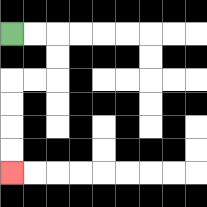{'start': '[0, 1]', 'end': '[0, 7]', 'path_directions': 'R,R,D,D,L,L,D,D,D,D', 'path_coordinates': '[[0, 1], [1, 1], [2, 1], [2, 2], [2, 3], [1, 3], [0, 3], [0, 4], [0, 5], [0, 6], [0, 7]]'}